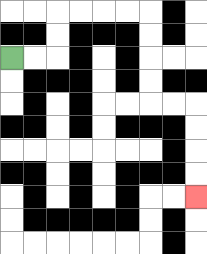{'start': '[0, 2]', 'end': '[8, 8]', 'path_directions': 'R,R,U,U,R,R,R,R,D,D,D,D,R,R,D,D,D,D', 'path_coordinates': '[[0, 2], [1, 2], [2, 2], [2, 1], [2, 0], [3, 0], [4, 0], [5, 0], [6, 0], [6, 1], [6, 2], [6, 3], [6, 4], [7, 4], [8, 4], [8, 5], [8, 6], [8, 7], [8, 8]]'}